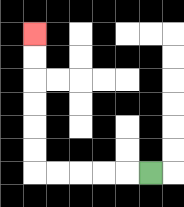{'start': '[6, 7]', 'end': '[1, 1]', 'path_directions': 'L,L,L,L,L,U,U,U,U,U,U', 'path_coordinates': '[[6, 7], [5, 7], [4, 7], [3, 7], [2, 7], [1, 7], [1, 6], [1, 5], [1, 4], [1, 3], [1, 2], [1, 1]]'}